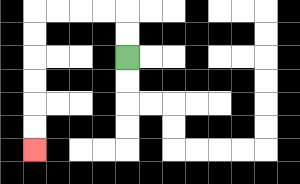{'start': '[5, 2]', 'end': '[1, 6]', 'path_directions': 'U,U,L,L,L,L,D,D,D,D,D,D', 'path_coordinates': '[[5, 2], [5, 1], [5, 0], [4, 0], [3, 0], [2, 0], [1, 0], [1, 1], [1, 2], [1, 3], [1, 4], [1, 5], [1, 6]]'}